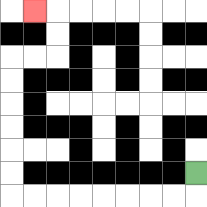{'start': '[8, 7]', 'end': '[1, 0]', 'path_directions': 'D,L,L,L,L,L,L,L,L,U,U,U,U,U,U,R,R,U,U,L', 'path_coordinates': '[[8, 7], [8, 8], [7, 8], [6, 8], [5, 8], [4, 8], [3, 8], [2, 8], [1, 8], [0, 8], [0, 7], [0, 6], [0, 5], [0, 4], [0, 3], [0, 2], [1, 2], [2, 2], [2, 1], [2, 0], [1, 0]]'}